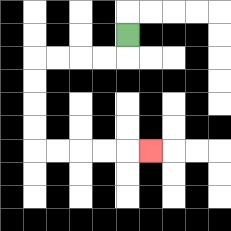{'start': '[5, 1]', 'end': '[6, 6]', 'path_directions': 'D,L,L,L,L,D,D,D,D,R,R,R,R,R', 'path_coordinates': '[[5, 1], [5, 2], [4, 2], [3, 2], [2, 2], [1, 2], [1, 3], [1, 4], [1, 5], [1, 6], [2, 6], [3, 6], [4, 6], [5, 6], [6, 6]]'}